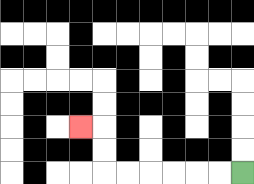{'start': '[10, 7]', 'end': '[3, 5]', 'path_directions': 'L,L,L,L,L,L,U,U,L', 'path_coordinates': '[[10, 7], [9, 7], [8, 7], [7, 7], [6, 7], [5, 7], [4, 7], [4, 6], [4, 5], [3, 5]]'}